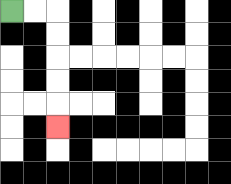{'start': '[0, 0]', 'end': '[2, 5]', 'path_directions': 'R,R,D,D,D,D,D', 'path_coordinates': '[[0, 0], [1, 0], [2, 0], [2, 1], [2, 2], [2, 3], [2, 4], [2, 5]]'}